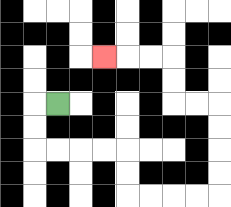{'start': '[2, 4]', 'end': '[4, 2]', 'path_directions': 'L,D,D,R,R,R,R,D,D,R,R,R,R,U,U,U,U,L,L,U,U,L,L,L', 'path_coordinates': '[[2, 4], [1, 4], [1, 5], [1, 6], [2, 6], [3, 6], [4, 6], [5, 6], [5, 7], [5, 8], [6, 8], [7, 8], [8, 8], [9, 8], [9, 7], [9, 6], [9, 5], [9, 4], [8, 4], [7, 4], [7, 3], [7, 2], [6, 2], [5, 2], [4, 2]]'}